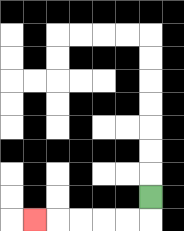{'start': '[6, 8]', 'end': '[1, 9]', 'path_directions': 'D,L,L,L,L,L', 'path_coordinates': '[[6, 8], [6, 9], [5, 9], [4, 9], [3, 9], [2, 9], [1, 9]]'}